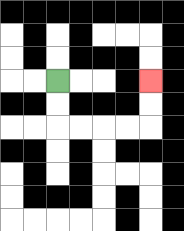{'start': '[2, 3]', 'end': '[6, 3]', 'path_directions': 'D,D,R,R,R,R,U,U', 'path_coordinates': '[[2, 3], [2, 4], [2, 5], [3, 5], [4, 5], [5, 5], [6, 5], [6, 4], [6, 3]]'}